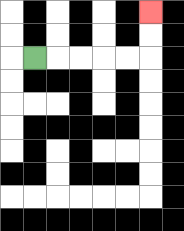{'start': '[1, 2]', 'end': '[6, 0]', 'path_directions': 'R,R,R,R,R,U,U', 'path_coordinates': '[[1, 2], [2, 2], [3, 2], [4, 2], [5, 2], [6, 2], [6, 1], [6, 0]]'}